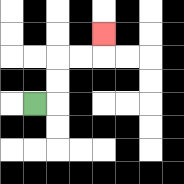{'start': '[1, 4]', 'end': '[4, 1]', 'path_directions': 'R,U,U,R,R,U', 'path_coordinates': '[[1, 4], [2, 4], [2, 3], [2, 2], [3, 2], [4, 2], [4, 1]]'}